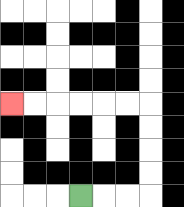{'start': '[3, 8]', 'end': '[0, 4]', 'path_directions': 'R,R,R,U,U,U,U,L,L,L,L,L,L', 'path_coordinates': '[[3, 8], [4, 8], [5, 8], [6, 8], [6, 7], [6, 6], [6, 5], [6, 4], [5, 4], [4, 4], [3, 4], [2, 4], [1, 4], [0, 4]]'}